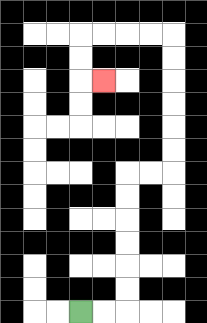{'start': '[3, 13]', 'end': '[4, 3]', 'path_directions': 'R,R,U,U,U,U,U,U,R,R,U,U,U,U,U,U,L,L,L,L,D,D,R', 'path_coordinates': '[[3, 13], [4, 13], [5, 13], [5, 12], [5, 11], [5, 10], [5, 9], [5, 8], [5, 7], [6, 7], [7, 7], [7, 6], [7, 5], [7, 4], [7, 3], [7, 2], [7, 1], [6, 1], [5, 1], [4, 1], [3, 1], [3, 2], [3, 3], [4, 3]]'}